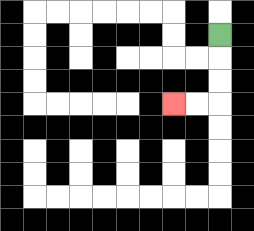{'start': '[9, 1]', 'end': '[7, 4]', 'path_directions': 'D,D,D,L,L', 'path_coordinates': '[[9, 1], [9, 2], [9, 3], [9, 4], [8, 4], [7, 4]]'}